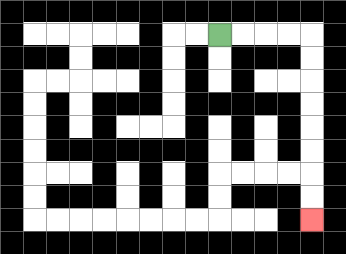{'start': '[9, 1]', 'end': '[13, 9]', 'path_directions': 'R,R,R,R,D,D,D,D,D,D,D,D', 'path_coordinates': '[[9, 1], [10, 1], [11, 1], [12, 1], [13, 1], [13, 2], [13, 3], [13, 4], [13, 5], [13, 6], [13, 7], [13, 8], [13, 9]]'}